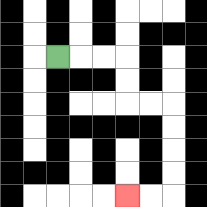{'start': '[2, 2]', 'end': '[5, 8]', 'path_directions': 'R,R,R,D,D,R,R,D,D,D,D,L,L', 'path_coordinates': '[[2, 2], [3, 2], [4, 2], [5, 2], [5, 3], [5, 4], [6, 4], [7, 4], [7, 5], [7, 6], [7, 7], [7, 8], [6, 8], [5, 8]]'}